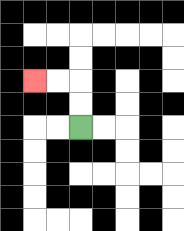{'start': '[3, 5]', 'end': '[1, 3]', 'path_directions': 'U,U,L,L', 'path_coordinates': '[[3, 5], [3, 4], [3, 3], [2, 3], [1, 3]]'}